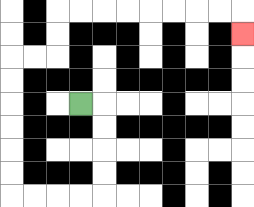{'start': '[3, 4]', 'end': '[10, 1]', 'path_directions': 'R,D,D,D,D,L,L,L,L,U,U,U,U,U,U,R,R,U,U,R,R,R,R,R,R,R,R,D', 'path_coordinates': '[[3, 4], [4, 4], [4, 5], [4, 6], [4, 7], [4, 8], [3, 8], [2, 8], [1, 8], [0, 8], [0, 7], [0, 6], [0, 5], [0, 4], [0, 3], [0, 2], [1, 2], [2, 2], [2, 1], [2, 0], [3, 0], [4, 0], [5, 0], [6, 0], [7, 0], [8, 0], [9, 0], [10, 0], [10, 1]]'}